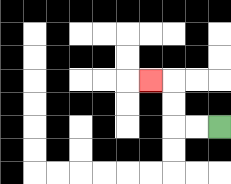{'start': '[9, 5]', 'end': '[6, 3]', 'path_directions': 'L,L,U,U,L', 'path_coordinates': '[[9, 5], [8, 5], [7, 5], [7, 4], [7, 3], [6, 3]]'}